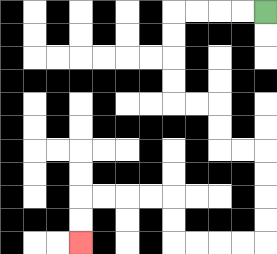{'start': '[11, 0]', 'end': '[3, 10]', 'path_directions': 'L,L,L,L,D,D,D,D,R,R,D,D,R,R,D,D,D,D,L,L,L,L,U,U,L,L,L,L,D,D', 'path_coordinates': '[[11, 0], [10, 0], [9, 0], [8, 0], [7, 0], [7, 1], [7, 2], [7, 3], [7, 4], [8, 4], [9, 4], [9, 5], [9, 6], [10, 6], [11, 6], [11, 7], [11, 8], [11, 9], [11, 10], [10, 10], [9, 10], [8, 10], [7, 10], [7, 9], [7, 8], [6, 8], [5, 8], [4, 8], [3, 8], [3, 9], [3, 10]]'}